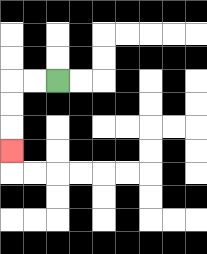{'start': '[2, 3]', 'end': '[0, 6]', 'path_directions': 'L,L,D,D,D', 'path_coordinates': '[[2, 3], [1, 3], [0, 3], [0, 4], [0, 5], [0, 6]]'}